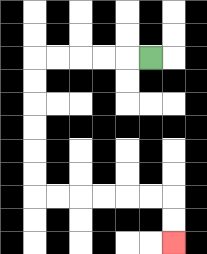{'start': '[6, 2]', 'end': '[7, 10]', 'path_directions': 'L,L,L,L,L,D,D,D,D,D,D,R,R,R,R,R,R,D,D', 'path_coordinates': '[[6, 2], [5, 2], [4, 2], [3, 2], [2, 2], [1, 2], [1, 3], [1, 4], [1, 5], [1, 6], [1, 7], [1, 8], [2, 8], [3, 8], [4, 8], [5, 8], [6, 8], [7, 8], [7, 9], [7, 10]]'}